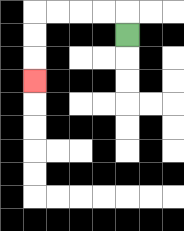{'start': '[5, 1]', 'end': '[1, 3]', 'path_directions': 'U,L,L,L,L,D,D,D', 'path_coordinates': '[[5, 1], [5, 0], [4, 0], [3, 0], [2, 0], [1, 0], [1, 1], [1, 2], [1, 3]]'}